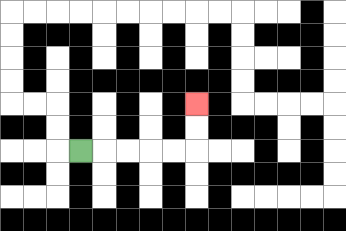{'start': '[3, 6]', 'end': '[8, 4]', 'path_directions': 'R,R,R,R,R,U,U', 'path_coordinates': '[[3, 6], [4, 6], [5, 6], [6, 6], [7, 6], [8, 6], [8, 5], [8, 4]]'}